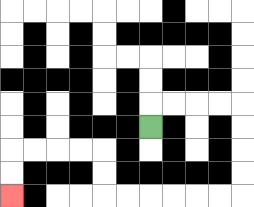{'start': '[6, 5]', 'end': '[0, 8]', 'path_directions': 'U,R,R,R,R,D,D,D,D,L,L,L,L,L,L,U,U,L,L,L,L,D,D', 'path_coordinates': '[[6, 5], [6, 4], [7, 4], [8, 4], [9, 4], [10, 4], [10, 5], [10, 6], [10, 7], [10, 8], [9, 8], [8, 8], [7, 8], [6, 8], [5, 8], [4, 8], [4, 7], [4, 6], [3, 6], [2, 6], [1, 6], [0, 6], [0, 7], [0, 8]]'}